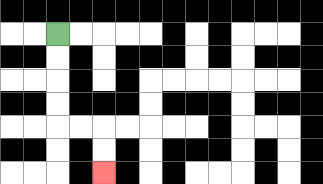{'start': '[2, 1]', 'end': '[4, 7]', 'path_directions': 'D,D,D,D,R,R,D,D', 'path_coordinates': '[[2, 1], [2, 2], [2, 3], [2, 4], [2, 5], [3, 5], [4, 5], [4, 6], [4, 7]]'}